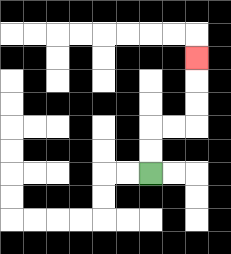{'start': '[6, 7]', 'end': '[8, 2]', 'path_directions': 'U,U,R,R,U,U,U', 'path_coordinates': '[[6, 7], [6, 6], [6, 5], [7, 5], [8, 5], [8, 4], [8, 3], [8, 2]]'}